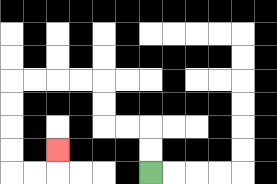{'start': '[6, 7]', 'end': '[2, 6]', 'path_directions': 'U,U,L,L,U,U,L,L,L,L,D,D,D,D,R,R,U', 'path_coordinates': '[[6, 7], [6, 6], [6, 5], [5, 5], [4, 5], [4, 4], [4, 3], [3, 3], [2, 3], [1, 3], [0, 3], [0, 4], [0, 5], [0, 6], [0, 7], [1, 7], [2, 7], [2, 6]]'}